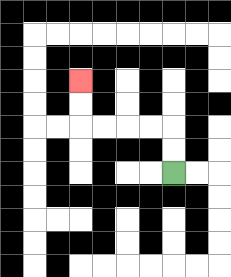{'start': '[7, 7]', 'end': '[3, 3]', 'path_directions': 'U,U,L,L,L,L,U,U', 'path_coordinates': '[[7, 7], [7, 6], [7, 5], [6, 5], [5, 5], [4, 5], [3, 5], [3, 4], [3, 3]]'}